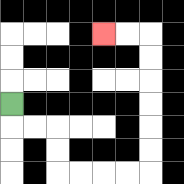{'start': '[0, 4]', 'end': '[4, 1]', 'path_directions': 'D,R,R,D,D,R,R,R,R,U,U,U,U,U,U,L,L', 'path_coordinates': '[[0, 4], [0, 5], [1, 5], [2, 5], [2, 6], [2, 7], [3, 7], [4, 7], [5, 7], [6, 7], [6, 6], [6, 5], [6, 4], [6, 3], [6, 2], [6, 1], [5, 1], [4, 1]]'}